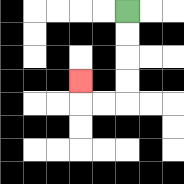{'start': '[5, 0]', 'end': '[3, 3]', 'path_directions': 'D,D,D,D,L,L,U', 'path_coordinates': '[[5, 0], [5, 1], [5, 2], [5, 3], [5, 4], [4, 4], [3, 4], [3, 3]]'}